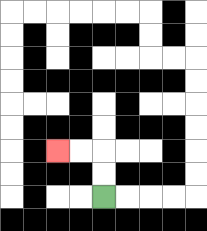{'start': '[4, 8]', 'end': '[2, 6]', 'path_directions': 'U,U,L,L', 'path_coordinates': '[[4, 8], [4, 7], [4, 6], [3, 6], [2, 6]]'}